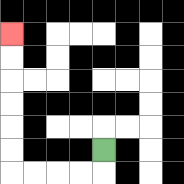{'start': '[4, 6]', 'end': '[0, 1]', 'path_directions': 'D,L,L,L,L,U,U,U,U,U,U', 'path_coordinates': '[[4, 6], [4, 7], [3, 7], [2, 7], [1, 7], [0, 7], [0, 6], [0, 5], [0, 4], [0, 3], [0, 2], [0, 1]]'}